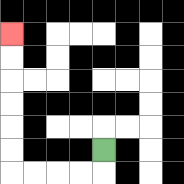{'start': '[4, 6]', 'end': '[0, 1]', 'path_directions': 'D,L,L,L,L,U,U,U,U,U,U', 'path_coordinates': '[[4, 6], [4, 7], [3, 7], [2, 7], [1, 7], [0, 7], [0, 6], [0, 5], [0, 4], [0, 3], [0, 2], [0, 1]]'}